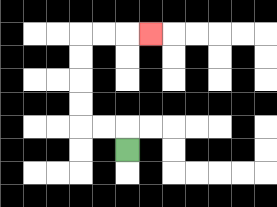{'start': '[5, 6]', 'end': '[6, 1]', 'path_directions': 'U,L,L,U,U,U,U,R,R,R', 'path_coordinates': '[[5, 6], [5, 5], [4, 5], [3, 5], [3, 4], [3, 3], [3, 2], [3, 1], [4, 1], [5, 1], [6, 1]]'}